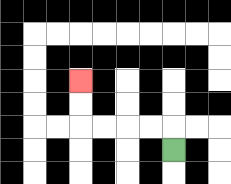{'start': '[7, 6]', 'end': '[3, 3]', 'path_directions': 'U,L,L,L,L,U,U', 'path_coordinates': '[[7, 6], [7, 5], [6, 5], [5, 5], [4, 5], [3, 5], [3, 4], [3, 3]]'}